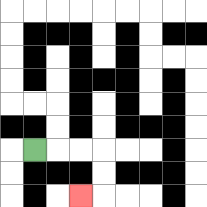{'start': '[1, 6]', 'end': '[3, 8]', 'path_directions': 'R,R,R,D,D,L', 'path_coordinates': '[[1, 6], [2, 6], [3, 6], [4, 6], [4, 7], [4, 8], [3, 8]]'}